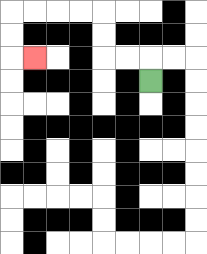{'start': '[6, 3]', 'end': '[1, 2]', 'path_directions': 'U,L,L,U,U,L,L,L,L,D,D,R', 'path_coordinates': '[[6, 3], [6, 2], [5, 2], [4, 2], [4, 1], [4, 0], [3, 0], [2, 0], [1, 0], [0, 0], [0, 1], [0, 2], [1, 2]]'}